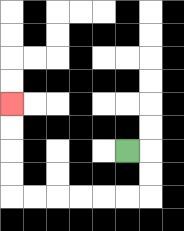{'start': '[5, 6]', 'end': '[0, 4]', 'path_directions': 'R,D,D,L,L,L,L,L,L,U,U,U,U', 'path_coordinates': '[[5, 6], [6, 6], [6, 7], [6, 8], [5, 8], [4, 8], [3, 8], [2, 8], [1, 8], [0, 8], [0, 7], [0, 6], [0, 5], [0, 4]]'}